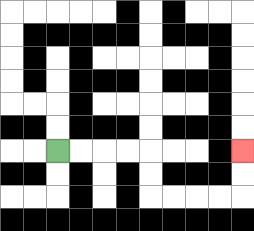{'start': '[2, 6]', 'end': '[10, 6]', 'path_directions': 'R,R,R,R,D,D,R,R,R,R,U,U', 'path_coordinates': '[[2, 6], [3, 6], [4, 6], [5, 6], [6, 6], [6, 7], [6, 8], [7, 8], [8, 8], [9, 8], [10, 8], [10, 7], [10, 6]]'}